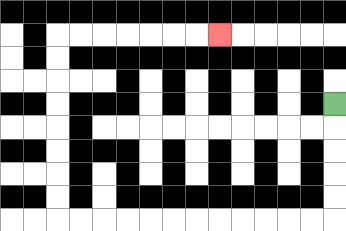{'start': '[14, 4]', 'end': '[9, 1]', 'path_directions': 'D,D,D,D,D,L,L,L,L,L,L,L,L,L,L,L,L,U,U,U,U,U,U,U,U,R,R,R,R,R,R,R', 'path_coordinates': '[[14, 4], [14, 5], [14, 6], [14, 7], [14, 8], [14, 9], [13, 9], [12, 9], [11, 9], [10, 9], [9, 9], [8, 9], [7, 9], [6, 9], [5, 9], [4, 9], [3, 9], [2, 9], [2, 8], [2, 7], [2, 6], [2, 5], [2, 4], [2, 3], [2, 2], [2, 1], [3, 1], [4, 1], [5, 1], [6, 1], [7, 1], [8, 1], [9, 1]]'}